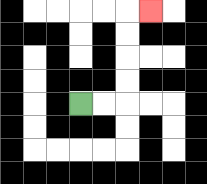{'start': '[3, 4]', 'end': '[6, 0]', 'path_directions': 'R,R,U,U,U,U,R', 'path_coordinates': '[[3, 4], [4, 4], [5, 4], [5, 3], [5, 2], [5, 1], [5, 0], [6, 0]]'}